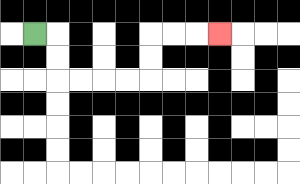{'start': '[1, 1]', 'end': '[9, 1]', 'path_directions': 'R,D,D,R,R,R,R,U,U,R,R,R', 'path_coordinates': '[[1, 1], [2, 1], [2, 2], [2, 3], [3, 3], [4, 3], [5, 3], [6, 3], [6, 2], [6, 1], [7, 1], [8, 1], [9, 1]]'}